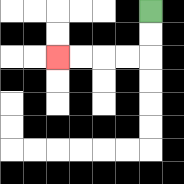{'start': '[6, 0]', 'end': '[2, 2]', 'path_directions': 'D,D,L,L,L,L', 'path_coordinates': '[[6, 0], [6, 1], [6, 2], [5, 2], [4, 2], [3, 2], [2, 2]]'}